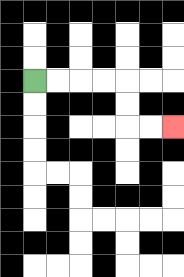{'start': '[1, 3]', 'end': '[7, 5]', 'path_directions': 'R,R,R,R,D,D,R,R', 'path_coordinates': '[[1, 3], [2, 3], [3, 3], [4, 3], [5, 3], [5, 4], [5, 5], [6, 5], [7, 5]]'}